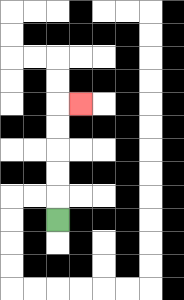{'start': '[2, 9]', 'end': '[3, 4]', 'path_directions': 'U,U,U,U,U,R', 'path_coordinates': '[[2, 9], [2, 8], [2, 7], [2, 6], [2, 5], [2, 4], [3, 4]]'}